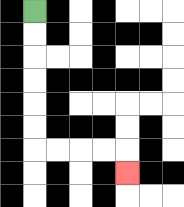{'start': '[1, 0]', 'end': '[5, 7]', 'path_directions': 'D,D,D,D,D,D,R,R,R,R,D', 'path_coordinates': '[[1, 0], [1, 1], [1, 2], [1, 3], [1, 4], [1, 5], [1, 6], [2, 6], [3, 6], [4, 6], [5, 6], [5, 7]]'}